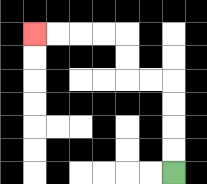{'start': '[7, 7]', 'end': '[1, 1]', 'path_directions': 'U,U,U,U,L,L,U,U,L,L,L,L', 'path_coordinates': '[[7, 7], [7, 6], [7, 5], [7, 4], [7, 3], [6, 3], [5, 3], [5, 2], [5, 1], [4, 1], [3, 1], [2, 1], [1, 1]]'}